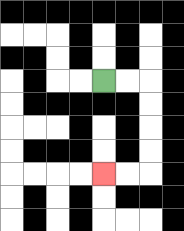{'start': '[4, 3]', 'end': '[4, 7]', 'path_directions': 'R,R,D,D,D,D,L,L', 'path_coordinates': '[[4, 3], [5, 3], [6, 3], [6, 4], [6, 5], [6, 6], [6, 7], [5, 7], [4, 7]]'}